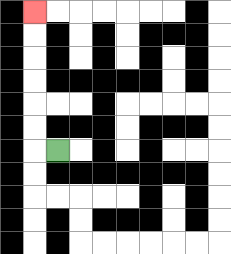{'start': '[2, 6]', 'end': '[1, 0]', 'path_directions': 'L,U,U,U,U,U,U', 'path_coordinates': '[[2, 6], [1, 6], [1, 5], [1, 4], [1, 3], [1, 2], [1, 1], [1, 0]]'}